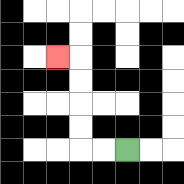{'start': '[5, 6]', 'end': '[2, 2]', 'path_directions': 'L,L,U,U,U,U,L', 'path_coordinates': '[[5, 6], [4, 6], [3, 6], [3, 5], [3, 4], [3, 3], [3, 2], [2, 2]]'}